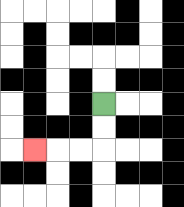{'start': '[4, 4]', 'end': '[1, 6]', 'path_directions': 'D,D,L,L,L', 'path_coordinates': '[[4, 4], [4, 5], [4, 6], [3, 6], [2, 6], [1, 6]]'}